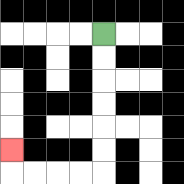{'start': '[4, 1]', 'end': '[0, 6]', 'path_directions': 'D,D,D,D,D,D,L,L,L,L,U', 'path_coordinates': '[[4, 1], [4, 2], [4, 3], [4, 4], [4, 5], [4, 6], [4, 7], [3, 7], [2, 7], [1, 7], [0, 7], [0, 6]]'}